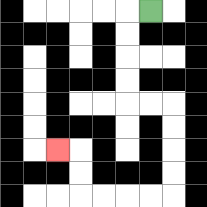{'start': '[6, 0]', 'end': '[2, 6]', 'path_directions': 'L,D,D,D,D,R,R,D,D,D,D,L,L,L,L,U,U,L', 'path_coordinates': '[[6, 0], [5, 0], [5, 1], [5, 2], [5, 3], [5, 4], [6, 4], [7, 4], [7, 5], [7, 6], [7, 7], [7, 8], [6, 8], [5, 8], [4, 8], [3, 8], [3, 7], [3, 6], [2, 6]]'}